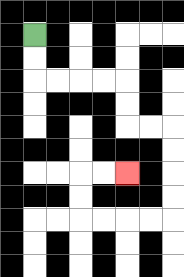{'start': '[1, 1]', 'end': '[5, 7]', 'path_directions': 'D,D,R,R,R,R,D,D,R,R,D,D,D,D,L,L,L,L,U,U,R,R', 'path_coordinates': '[[1, 1], [1, 2], [1, 3], [2, 3], [3, 3], [4, 3], [5, 3], [5, 4], [5, 5], [6, 5], [7, 5], [7, 6], [7, 7], [7, 8], [7, 9], [6, 9], [5, 9], [4, 9], [3, 9], [3, 8], [3, 7], [4, 7], [5, 7]]'}